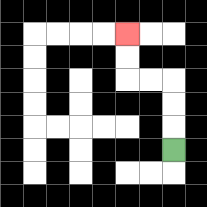{'start': '[7, 6]', 'end': '[5, 1]', 'path_directions': 'U,U,U,L,L,U,U', 'path_coordinates': '[[7, 6], [7, 5], [7, 4], [7, 3], [6, 3], [5, 3], [5, 2], [5, 1]]'}